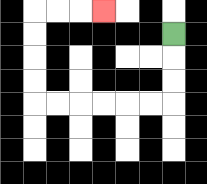{'start': '[7, 1]', 'end': '[4, 0]', 'path_directions': 'D,D,D,L,L,L,L,L,L,U,U,U,U,R,R,R', 'path_coordinates': '[[7, 1], [7, 2], [7, 3], [7, 4], [6, 4], [5, 4], [4, 4], [3, 4], [2, 4], [1, 4], [1, 3], [1, 2], [1, 1], [1, 0], [2, 0], [3, 0], [4, 0]]'}